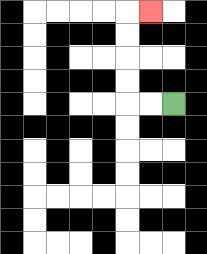{'start': '[7, 4]', 'end': '[6, 0]', 'path_directions': 'L,L,U,U,U,U,R', 'path_coordinates': '[[7, 4], [6, 4], [5, 4], [5, 3], [5, 2], [5, 1], [5, 0], [6, 0]]'}